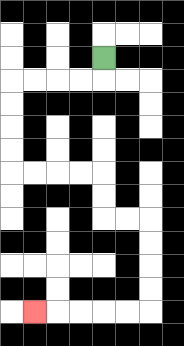{'start': '[4, 2]', 'end': '[1, 13]', 'path_directions': 'D,L,L,L,L,D,D,D,D,R,R,R,R,D,D,R,R,D,D,D,D,L,L,L,L,L', 'path_coordinates': '[[4, 2], [4, 3], [3, 3], [2, 3], [1, 3], [0, 3], [0, 4], [0, 5], [0, 6], [0, 7], [1, 7], [2, 7], [3, 7], [4, 7], [4, 8], [4, 9], [5, 9], [6, 9], [6, 10], [6, 11], [6, 12], [6, 13], [5, 13], [4, 13], [3, 13], [2, 13], [1, 13]]'}